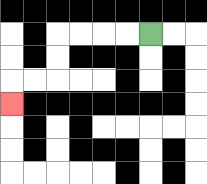{'start': '[6, 1]', 'end': '[0, 4]', 'path_directions': 'L,L,L,L,D,D,L,L,D', 'path_coordinates': '[[6, 1], [5, 1], [4, 1], [3, 1], [2, 1], [2, 2], [2, 3], [1, 3], [0, 3], [0, 4]]'}